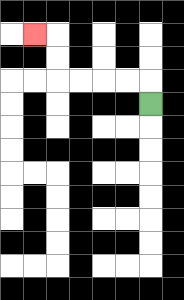{'start': '[6, 4]', 'end': '[1, 1]', 'path_directions': 'U,L,L,L,L,U,U,L', 'path_coordinates': '[[6, 4], [6, 3], [5, 3], [4, 3], [3, 3], [2, 3], [2, 2], [2, 1], [1, 1]]'}